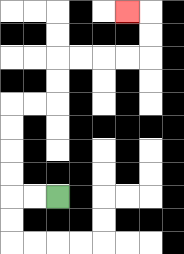{'start': '[2, 8]', 'end': '[5, 0]', 'path_directions': 'L,L,U,U,U,U,R,R,U,U,R,R,R,R,U,U,L', 'path_coordinates': '[[2, 8], [1, 8], [0, 8], [0, 7], [0, 6], [0, 5], [0, 4], [1, 4], [2, 4], [2, 3], [2, 2], [3, 2], [4, 2], [5, 2], [6, 2], [6, 1], [6, 0], [5, 0]]'}